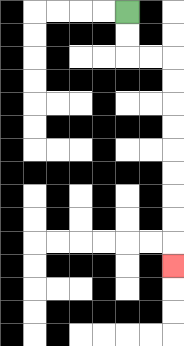{'start': '[5, 0]', 'end': '[7, 11]', 'path_directions': 'D,D,R,R,D,D,D,D,D,D,D,D,D', 'path_coordinates': '[[5, 0], [5, 1], [5, 2], [6, 2], [7, 2], [7, 3], [7, 4], [7, 5], [7, 6], [7, 7], [7, 8], [7, 9], [7, 10], [7, 11]]'}